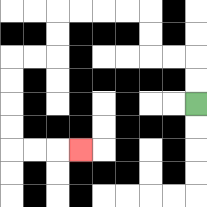{'start': '[8, 4]', 'end': '[3, 6]', 'path_directions': 'U,U,L,L,U,U,L,L,L,L,D,D,L,L,D,D,D,D,R,R,R', 'path_coordinates': '[[8, 4], [8, 3], [8, 2], [7, 2], [6, 2], [6, 1], [6, 0], [5, 0], [4, 0], [3, 0], [2, 0], [2, 1], [2, 2], [1, 2], [0, 2], [0, 3], [0, 4], [0, 5], [0, 6], [1, 6], [2, 6], [3, 6]]'}